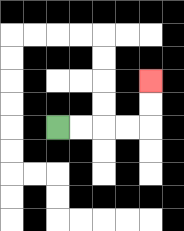{'start': '[2, 5]', 'end': '[6, 3]', 'path_directions': 'R,R,R,R,U,U', 'path_coordinates': '[[2, 5], [3, 5], [4, 5], [5, 5], [6, 5], [6, 4], [6, 3]]'}